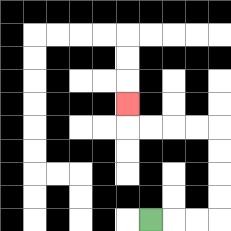{'start': '[6, 9]', 'end': '[5, 4]', 'path_directions': 'R,R,R,U,U,U,U,L,L,L,L,U', 'path_coordinates': '[[6, 9], [7, 9], [8, 9], [9, 9], [9, 8], [9, 7], [9, 6], [9, 5], [8, 5], [7, 5], [6, 5], [5, 5], [5, 4]]'}